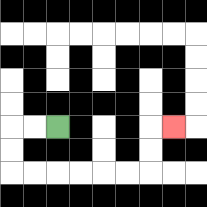{'start': '[2, 5]', 'end': '[7, 5]', 'path_directions': 'L,L,D,D,R,R,R,R,R,R,U,U,R', 'path_coordinates': '[[2, 5], [1, 5], [0, 5], [0, 6], [0, 7], [1, 7], [2, 7], [3, 7], [4, 7], [5, 7], [6, 7], [6, 6], [6, 5], [7, 5]]'}